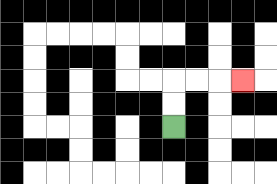{'start': '[7, 5]', 'end': '[10, 3]', 'path_directions': 'U,U,R,R,R', 'path_coordinates': '[[7, 5], [7, 4], [7, 3], [8, 3], [9, 3], [10, 3]]'}